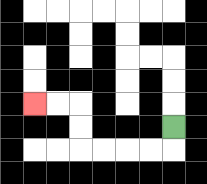{'start': '[7, 5]', 'end': '[1, 4]', 'path_directions': 'D,L,L,L,L,U,U,L,L', 'path_coordinates': '[[7, 5], [7, 6], [6, 6], [5, 6], [4, 6], [3, 6], [3, 5], [3, 4], [2, 4], [1, 4]]'}